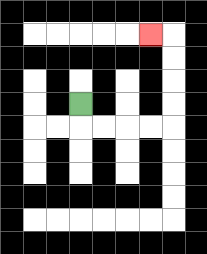{'start': '[3, 4]', 'end': '[6, 1]', 'path_directions': 'D,R,R,R,R,U,U,U,U,L', 'path_coordinates': '[[3, 4], [3, 5], [4, 5], [5, 5], [6, 5], [7, 5], [7, 4], [7, 3], [7, 2], [7, 1], [6, 1]]'}